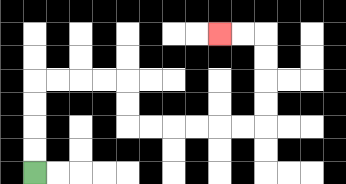{'start': '[1, 7]', 'end': '[9, 1]', 'path_directions': 'U,U,U,U,R,R,R,R,D,D,R,R,R,R,R,R,U,U,U,U,L,L', 'path_coordinates': '[[1, 7], [1, 6], [1, 5], [1, 4], [1, 3], [2, 3], [3, 3], [4, 3], [5, 3], [5, 4], [5, 5], [6, 5], [7, 5], [8, 5], [9, 5], [10, 5], [11, 5], [11, 4], [11, 3], [11, 2], [11, 1], [10, 1], [9, 1]]'}